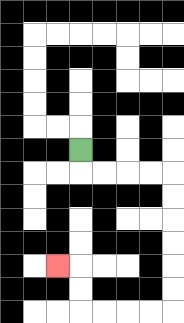{'start': '[3, 6]', 'end': '[2, 11]', 'path_directions': 'D,R,R,R,R,D,D,D,D,D,D,L,L,L,L,U,U,L', 'path_coordinates': '[[3, 6], [3, 7], [4, 7], [5, 7], [6, 7], [7, 7], [7, 8], [7, 9], [7, 10], [7, 11], [7, 12], [7, 13], [6, 13], [5, 13], [4, 13], [3, 13], [3, 12], [3, 11], [2, 11]]'}